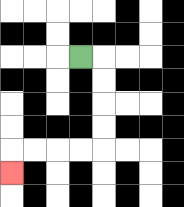{'start': '[3, 2]', 'end': '[0, 7]', 'path_directions': 'R,D,D,D,D,L,L,L,L,D', 'path_coordinates': '[[3, 2], [4, 2], [4, 3], [4, 4], [4, 5], [4, 6], [3, 6], [2, 6], [1, 6], [0, 6], [0, 7]]'}